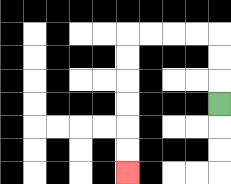{'start': '[9, 4]', 'end': '[5, 7]', 'path_directions': 'U,U,U,L,L,L,L,D,D,D,D,D,D', 'path_coordinates': '[[9, 4], [9, 3], [9, 2], [9, 1], [8, 1], [7, 1], [6, 1], [5, 1], [5, 2], [5, 3], [5, 4], [5, 5], [5, 6], [5, 7]]'}